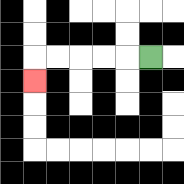{'start': '[6, 2]', 'end': '[1, 3]', 'path_directions': 'L,L,L,L,L,D', 'path_coordinates': '[[6, 2], [5, 2], [4, 2], [3, 2], [2, 2], [1, 2], [1, 3]]'}